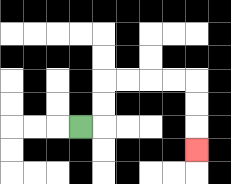{'start': '[3, 5]', 'end': '[8, 6]', 'path_directions': 'R,U,U,R,R,R,R,D,D,D', 'path_coordinates': '[[3, 5], [4, 5], [4, 4], [4, 3], [5, 3], [6, 3], [7, 3], [8, 3], [8, 4], [8, 5], [8, 6]]'}